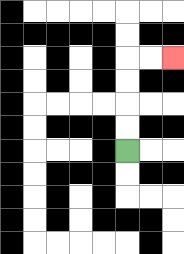{'start': '[5, 6]', 'end': '[7, 2]', 'path_directions': 'U,U,U,U,R,R', 'path_coordinates': '[[5, 6], [5, 5], [5, 4], [5, 3], [5, 2], [6, 2], [7, 2]]'}